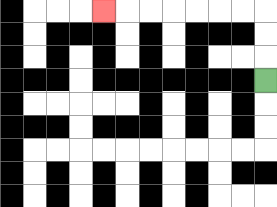{'start': '[11, 3]', 'end': '[4, 0]', 'path_directions': 'U,U,U,L,L,L,L,L,L,L', 'path_coordinates': '[[11, 3], [11, 2], [11, 1], [11, 0], [10, 0], [9, 0], [8, 0], [7, 0], [6, 0], [5, 0], [4, 0]]'}